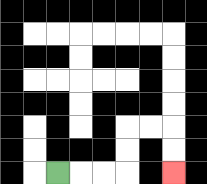{'start': '[2, 7]', 'end': '[7, 7]', 'path_directions': 'R,R,R,U,U,R,R,D,D', 'path_coordinates': '[[2, 7], [3, 7], [4, 7], [5, 7], [5, 6], [5, 5], [6, 5], [7, 5], [7, 6], [7, 7]]'}